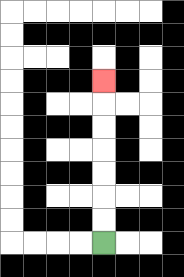{'start': '[4, 10]', 'end': '[4, 3]', 'path_directions': 'U,U,U,U,U,U,U', 'path_coordinates': '[[4, 10], [4, 9], [4, 8], [4, 7], [4, 6], [4, 5], [4, 4], [4, 3]]'}